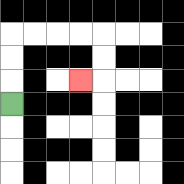{'start': '[0, 4]', 'end': '[3, 3]', 'path_directions': 'U,U,U,R,R,R,R,D,D,L', 'path_coordinates': '[[0, 4], [0, 3], [0, 2], [0, 1], [1, 1], [2, 1], [3, 1], [4, 1], [4, 2], [4, 3], [3, 3]]'}